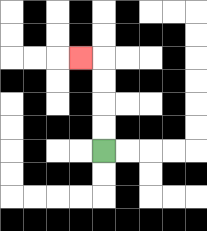{'start': '[4, 6]', 'end': '[3, 2]', 'path_directions': 'U,U,U,U,L', 'path_coordinates': '[[4, 6], [4, 5], [4, 4], [4, 3], [4, 2], [3, 2]]'}